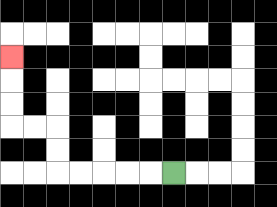{'start': '[7, 7]', 'end': '[0, 2]', 'path_directions': 'L,L,L,L,L,U,U,L,L,U,U,U', 'path_coordinates': '[[7, 7], [6, 7], [5, 7], [4, 7], [3, 7], [2, 7], [2, 6], [2, 5], [1, 5], [0, 5], [0, 4], [0, 3], [0, 2]]'}